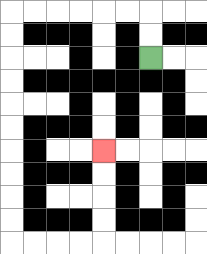{'start': '[6, 2]', 'end': '[4, 6]', 'path_directions': 'U,U,L,L,L,L,L,L,D,D,D,D,D,D,D,D,D,D,R,R,R,R,U,U,U,U', 'path_coordinates': '[[6, 2], [6, 1], [6, 0], [5, 0], [4, 0], [3, 0], [2, 0], [1, 0], [0, 0], [0, 1], [0, 2], [0, 3], [0, 4], [0, 5], [0, 6], [0, 7], [0, 8], [0, 9], [0, 10], [1, 10], [2, 10], [3, 10], [4, 10], [4, 9], [4, 8], [4, 7], [4, 6]]'}